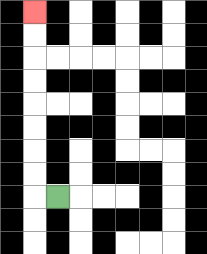{'start': '[2, 8]', 'end': '[1, 0]', 'path_directions': 'L,U,U,U,U,U,U,U,U', 'path_coordinates': '[[2, 8], [1, 8], [1, 7], [1, 6], [1, 5], [1, 4], [1, 3], [1, 2], [1, 1], [1, 0]]'}